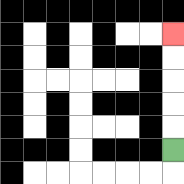{'start': '[7, 6]', 'end': '[7, 1]', 'path_directions': 'U,U,U,U,U', 'path_coordinates': '[[7, 6], [7, 5], [7, 4], [7, 3], [7, 2], [7, 1]]'}